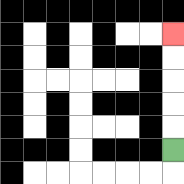{'start': '[7, 6]', 'end': '[7, 1]', 'path_directions': 'U,U,U,U,U', 'path_coordinates': '[[7, 6], [7, 5], [7, 4], [7, 3], [7, 2], [7, 1]]'}